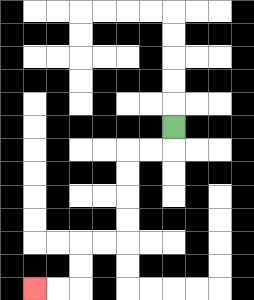{'start': '[7, 5]', 'end': '[1, 12]', 'path_directions': 'D,L,L,D,D,D,D,L,L,D,D,L,L', 'path_coordinates': '[[7, 5], [7, 6], [6, 6], [5, 6], [5, 7], [5, 8], [5, 9], [5, 10], [4, 10], [3, 10], [3, 11], [3, 12], [2, 12], [1, 12]]'}